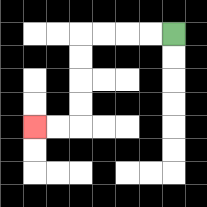{'start': '[7, 1]', 'end': '[1, 5]', 'path_directions': 'L,L,L,L,D,D,D,D,L,L', 'path_coordinates': '[[7, 1], [6, 1], [5, 1], [4, 1], [3, 1], [3, 2], [3, 3], [3, 4], [3, 5], [2, 5], [1, 5]]'}